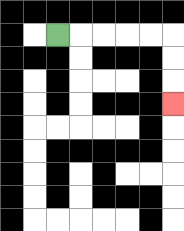{'start': '[2, 1]', 'end': '[7, 4]', 'path_directions': 'R,R,R,R,R,D,D,D', 'path_coordinates': '[[2, 1], [3, 1], [4, 1], [5, 1], [6, 1], [7, 1], [7, 2], [7, 3], [7, 4]]'}